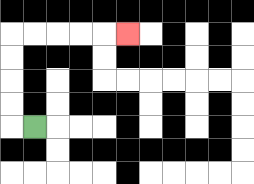{'start': '[1, 5]', 'end': '[5, 1]', 'path_directions': 'L,U,U,U,U,R,R,R,R,R', 'path_coordinates': '[[1, 5], [0, 5], [0, 4], [0, 3], [0, 2], [0, 1], [1, 1], [2, 1], [3, 1], [4, 1], [5, 1]]'}